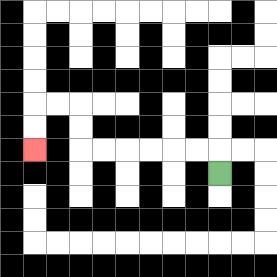{'start': '[9, 7]', 'end': '[1, 6]', 'path_directions': 'U,L,L,L,L,L,L,U,U,L,L,D,D', 'path_coordinates': '[[9, 7], [9, 6], [8, 6], [7, 6], [6, 6], [5, 6], [4, 6], [3, 6], [3, 5], [3, 4], [2, 4], [1, 4], [1, 5], [1, 6]]'}